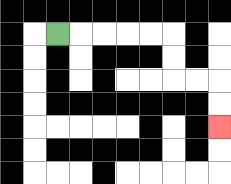{'start': '[2, 1]', 'end': '[9, 5]', 'path_directions': 'R,R,R,R,R,D,D,R,R,D,D', 'path_coordinates': '[[2, 1], [3, 1], [4, 1], [5, 1], [6, 1], [7, 1], [7, 2], [7, 3], [8, 3], [9, 3], [9, 4], [9, 5]]'}